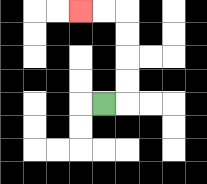{'start': '[4, 4]', 'end': '[3, 0]', 'path_directions': 'R,U,U,U,U,L,L', 'path_coordinates': '[[4, 4], [5, 4], [5, 3], [5, 2], [5, 1], [5, 0], [4, 0], [3, 0]]'}